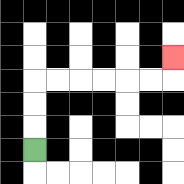{'start': '[1, 6]', 'end': '[7, 2]', 'path_directions': 'U,U,U,R,R,R,R,R,R,U', 'path_coordinates': '[[1, 6], [1, 5], [1, 4], [1, 3], [2, 3], [3, 3], [4, 3], [5, 3], [6, 3], [7, 3], [7, 2]]'}